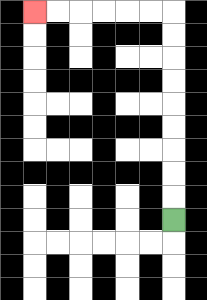{'start': '[7, 9]', 'end': '[1, 0]', 'path_directions': 'U,U,U,U,U,U,U,U,U,L,L,L,L,L,L', 'path_coordinates': '[[7, 9], [7, 8], [7, 7], [7, 6], [7, 5], [7, 4], [7, 3], [7, 2], [7, 1], [7, 0], [6, 0], [5, 0], [4, 0], [3, 0], [2, 0], [1, 0]]'}